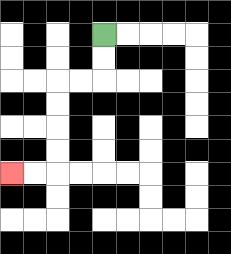{'start': '[4, 1]', 'end': '[0, 7]', 'path_directions': 'D,D,L,L,D,D,D,D,L,L', 'path_coordinates': '[[4, 1], [4, 2], [4, 3], [3, 3], [2, 3], [2, 4], [2, 5], [2, 6], [2, 7], [1, 7], [0, 7]]'}